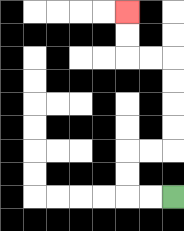{'start': '[7, 8]', 'end': '[5, 0]', 'path_directions': 'L,L,U,U,R,R,U,U,U,U,L,L,U,U', 'path_coordinates': '[[7, 8], [6, 8], [5, 8], [5, 7], [5, 6], [6, 6], [7, 6], [7, 5], [7, 4], [7, 3], [7, 2], [6, 2], [5, 2], [5, 1], [5, 0]]'}